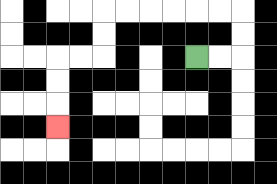{'start': '[8, 2]', 'end': '[2, 5]', 'path_directions': 'R,R,U,U,L,L,L,L,L,L,D,D,L,L,D,D,D', 'path_coordinates': '[[8, 2], [9, 2], [10, 2], [10, 1], [10, 0], [9, 0], [8, 0], [7, 0], [6, 0], [5, 0], [4, 0], [4, 1], [4, 2], [3, 2], [2, 2], [2, 3], [2, 4], [2, 5]]'}